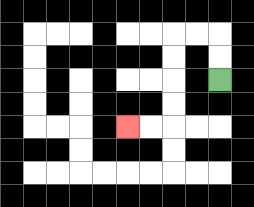{'start': '[9, 3]', 'end': '[5, 5]', 'path_directions': 'U,U,L,L,D,D,D,D,L,L', 'path_coordinates': '[[9, 3], [9, 2], [9, 1], [8, 1], [7, 1], [7, 2], [7, 3], [7, 4], [7, 5], [6, 5], [5, 5]]'}